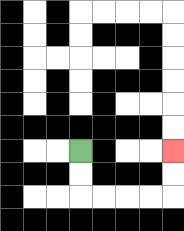{'start': '[3, 6]', 'end': '[7, 6]', 'path_directions': 'D,D,R,R,R,R,U,U', 'path_coordinates': '[[3, 6], [3, 7], [3, 8], [4, 8], [5, 8], [6, 8], [7, 8], [7, 7], [7, 6]]'}